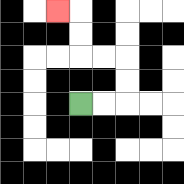{'start': '[3, 4]', 'end': '[2, 0]', 'path_directions': 'R,R,U,U,L,L,U,U,L', 'path_coordinates': '[[3, 4], [4, 4], [5, 4], [5, 3], [5, 2], [4, 2], [3, 2], [3, 1], [3, 0], [2, 0]]'}